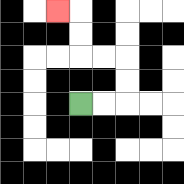{'start': '[3, 4]', 'end': '[2, 0]', 'path_directions': 'R,R,U,U,L,L,U,U,L', 'path_coordinates': '[[3, 4], [4, 4], [5, 4], [5, 3], [5, 2], [4, 2], [3, 2], [3, 1], [3, 0], [2, 0]]'}